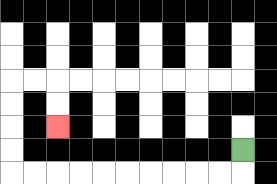{'start': '[10, 6]', 'end': '[2, 5]', 'path_directions': 'D,L,L,L,L,L,L,L,L,L,L,U,U,U,U,R,R,D,D', 'path_coordinates': '[[10, 6], [10, 7], [9, 7], [8, 7], [7, 7], [6, 7], [5, 7], [4, 7], [3, 7], [2, 7], [1, 7], [0, 7], [0, 6], [0, 5], [0, 4], [0, 3], [1, 3], [2, 3], [2, 4], [2, 5]]'}